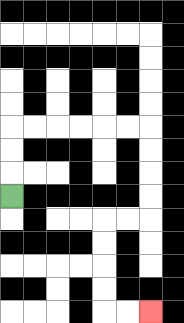{'start': '[0, 8]', 'end': '[6, 13]', 'path_directions': 'U,U,U,R,R,R,R,R,R,D,D,D,D,L,L,D,D,D,D,R,R', 'path_coordinates': '[[0, 8], [0, 7], [0, 6], [0, 5], [1, 5], [2, 5], [3, 5], [4, 5], [5, 5], [6, 5], [6, 6], [6, 7], [6, 8], [6, 9], [5, 9], [4, 9], [4, 10], [4, 11], [4, 12], [4, 13], [5, 13], [6, 13]]'}